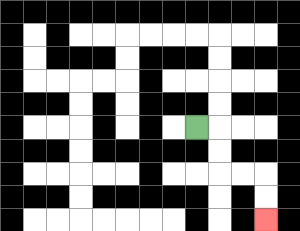{'start': '[8, 5]', 'end': '[11, 9]', 'path_directions': 'R,D,D,R,R,D,D', 'path_coordinates': '[[8, 5], [9, 5], [9, 6], [9, 7], [10, 7], [11, 7], [11, 8], [11, 9]]'}